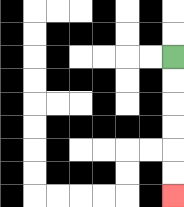{'start': '[7, 2]', 'end': '[7, 8]', 'path_directions': 'D,D,D,D,D,D', 'path_coordinates': '[[7, 2], [7, 3], [7, 4], [7, 5], [7, 6], [7, 7], [7, 8]]'}